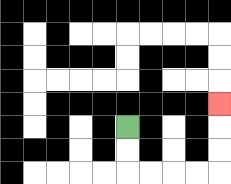{'start': '[5, 5]', 'end': '[9, 4]', 'path_directions': 'D,D,R,R,R,R,U,U,U', 'path_coordinates': '[[5, 5], [5, 6], [5, 7], [6, 7], [7, 7], [8, 7], [9, 7], [9, 6], [9, 5], [9, 4]]'}